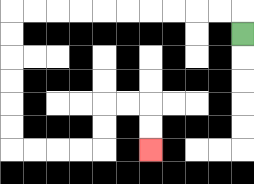{'start': '[10, 1]', 'end': '[6, 6]', 'path_directions': 'U,L,L,L,L,L,L,L,L,L,L,D,D,D,D,D,D,R,R,R,R,U,U,R,R,D,D', 'path_coordinates': '[[10, 1], [10, 0], [9, 0], [8, 0], [7, 0], [6, 0], [5, 0], [4, 0], [3, 0], [2, 0], [1, 0], [0, 0], [0, 1], [0, 2], [0, 3], [0, 4], [0, 5], [0, 6], [1, 6], [2, 6], [3, 6], [4, 6], [4, 5], [4, 4], [5, 4], [6, 4], [6, 5], [6, 6]]'}